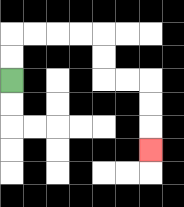{'start': '[0, 3]', 'end': '[6, 6]', 'path_directions': 'U,U,R,R,R,R,D,D,R,R,D,D,D', 'path_coordinates': '[[0, 3], [0, 2], [0, 1], [1, 1], [2, 1], [3, 1], [4, 1], [4, 2], [4, 3], [5, 3], [6, 3], [6, 4], [6, 5], [6, 6]]'}